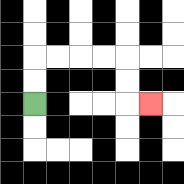{'start': '[1, 4]', 'end': '[6, 4]', 'path_directions': 'U,U,R,R,R,R,D,D,R', 'path_coordinates': '[[1, 4], [1, 3], [1, 2], [2, 2], [3, 2], [4, 2], [5, 2], [5, 3], [5, 4], [6, 4]]'}